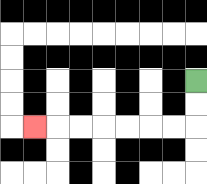{'start': '[8, 3]', 'end': '[1, 5]', 'path_directions': 'D,D,L,L,L,L,L,L,L', 'path_coordinates': '[[8, 3], [8, 4], [8, 5], [7, 5], [6, 5], [5, 5], [4, 5], [3, 5], [2, 5], [1, 5]]'}